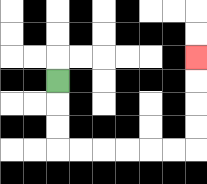{'start': '[2, 3]', 'end': '[8, 2]', 'path_directions': 'D,D,D,R,R,R,R,R,R,U,U,U,U', 'path_coordinates': '[[2, 3], [2, 4], [2, 5], [2, 6], [3, 6], [4, 6], [5, 6], [6, 6], [7, 6], [8, 6], [8, 5], [8, 4], [8, 3], [8, 2]]'}